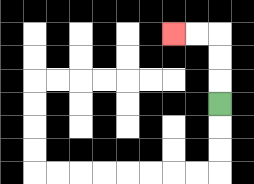{'start': '[9, 4]', 'end': '[7, 1]', 'path_directions': 'U,U,U,L,L', 'path_coordinates': '[[9, 4], [9, 3], [9, 2], [9, 1], [8, 1], [7, 1]]'}